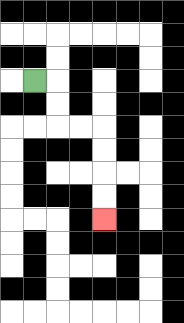{'start': '[1, 3]', 'end': '[4, 9]', 'path_directions': 'R,D,D,R,R,D,D,D,D', 'path_coordinates': '[[1, 3], [2, 3], [2, 4], [2, 5], [3, 5], [4, 5], [4, 6], [4, 7], [4, 8], [4, 9]]'}